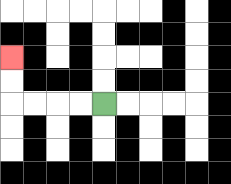{'start': '[4, 4]', 'end': '[0, 2]', 'path_directions': 'L,L,L,L,U,U', 'path_coordinates': '[[4, 4], [3, 4], [2, 4], [1, 4], [0, 4], [0, 3], [0, 2]]'}